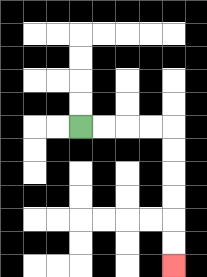{'start': '[3, 5]', 'end': '[7, 11]', 'path_directions': 'R,R,R,R,D,D,D,D,D,D', 'path_coordinates': '[[3, 5], [4, 5], [5, 5], [6, 5], [7, 5], [7, 6], [7, 7], [7, 8], [7, 9], [7, 10], [7, 11]]'}